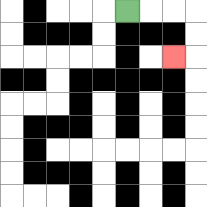{'start': '[5, 0]', 'end': '[7, 2]', 'path_directions': 'R,R,R,D,D,L', 'path_coordinates': '[[5, 0], [6, 0], [7, 0], [8, 0], [8, 1], [8, 2], [7, 2]]'}